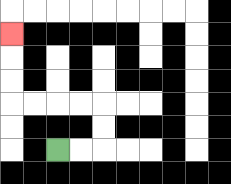{'start': '[2, 6]', 'end': '[0, 1]', 'path_directions': 'R,R,U,U,L,L,L,L,U,U,U', 'path_coordinates': '[[2, 6], [3, 6], [4, 6], [4, 5], [4, 4], [3, 4], [2, 4], [1, 4], [0, 4], [0, 3], [0, 2], [0, 1]]'}